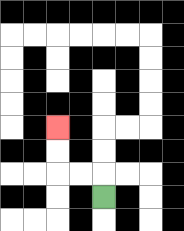{'start': '[4, 8]', 'end': '[2, 5]', 'path_directions': 'U,L,L,U,U', 'path_coordinates': '[[4, 8], [4, 7], [3, 7], [2, 7], [2, 6], [2, 5]]'}